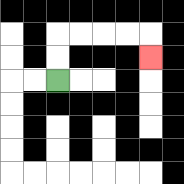{'start': '[2, 3]', 'end': '[6, 2]', 'path_directions': 'U,U,R,R,R,R,D', 'path_coordinates': '[[2, 3], [2, 2], [2, 1], [3, 1], [4, 1], [5, 1], [6, 1], [6, 2]]'}